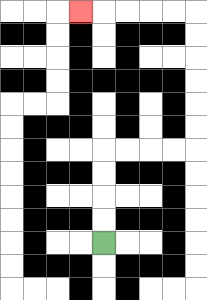{'start': '[4, 10]', 'end': '[3, 0]', 'path_directions': 'U,U,U,U,R,R,R,R,U,U,U,U,U,U,L,L,L,L,L', 'path_coordinates': '[[4, 10], [4, 9], [4, 8], [4, 7], [4, 6], [5, 6], [6, 6], [7, 6], [8, 6], [8, 5], [8, 4], [8, 3], [8, 2], [8, 1], [8, 0], [7, 0], [6, 0], [5, 0], [4, 0], [3, 0]]'}